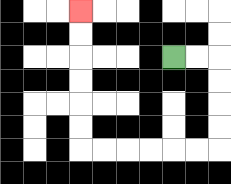{'start': '[7, 2]', 'end': '[3, 0]', 'path_directions': 'R,R,D,D,D,D,L,L,L,L,L,L,U,U,U,U,U,U', 'path_coordinates': '[[7, 2], [8, 2], [9, 2], [9, 3], [9, 4], [9, 5], [9, 6], [8, 6], [7, 6], [6, 6], [5, 6], [4, 6], [3, 6], [3, 5], [3, 4], [3, 3], [3, 2], [3, 1], [3, 0]]'}